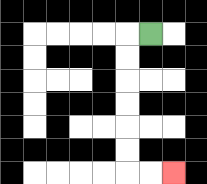{'start': '[6, 1]', 'end': '[7, 7]', 'path_directions': 'L,D,D,D,D,D,D,R,R', 'path_coordinates': '[[6, 1], [5, 1], [5, 2], [5, 3], [5, 4], [5, 5], [5, 6], [5, 7], [6, 7], [7, 7]]'}